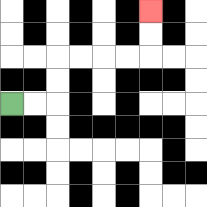{'start': '[0, 4]', 'end': '[6, 0]', 'path_directions': 'R,R,U,U,R,R,R,R,U,U', 'path_coordinates': '[[0, 4], [1, 4], [2, 4], [2, 3], [2, 2], [3, 2], [4, 2], [5, 2], [6, 2], [6, 1], [6, 0]]'}